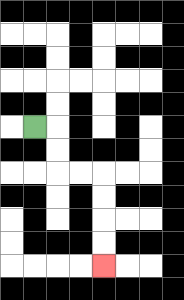{'start': '[1, 5]', 'end': '[4, 11]', 'path_directions': 'R,D,D,R,R,D,D,D,D', 'path_coordinates': '[[1, 5], [2, 5], [2, 6], [2, 7], [3, 7], [4, 7], [4, 8], [4, 9], [4, 10], [4, 11]]'}